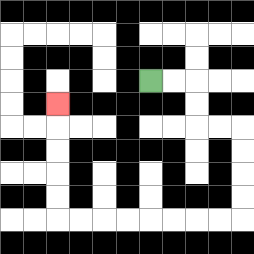{'start': '[6, 3]', 'end': '[2, 4]', 'path_directions': 'R,R,D,D,R,R,D,D,D,D,L,L,L,L,L,L,L,L,U,U,U,U,U', 'path_coordinates': '[[6, 3], [7, 3], [8, 3], [8, 4], [8, 5], [9, 5], [10, 5], [10, 6], [10, 7], [10, 8], [10, 9], [9, 9], [8, 9], [7, 9], [6, 9], [5, 9], [4, 9], [3, 9], [2, 9], [2, 8], [2, 7], [2, 6], [2, 5], [2, 4]]'}